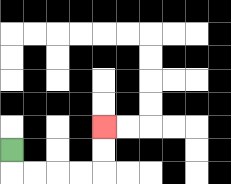{'start': '[0, 6]', 'end': '[4, 5]', 'path_directions': 'D,R,R,R,R,U,U', 'path_coordinates': '[[0, 6], [0, 7], [1, 7], [2, 7], [3, 7], [4, 7], [4, 6], [4, 5]]'}